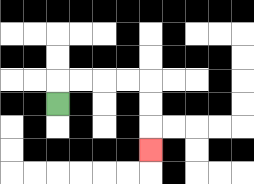{'start': '[2, 4]', 'end': '[6, 6]', 'path_directions': 'U,R,R,R,R,D,D,D', 'path_coordinates': '[[2, 4], [2, 3], [3, 3], [4, 3], [5, 3], [6, 3], [6, 4], [6, 5], [6, 6]]'}